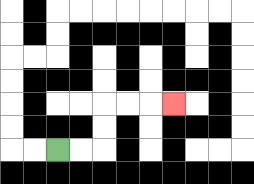{'start': '[2, 6]', 'end': '[7, 4]', 'path_directions': 'R,R,U,U,R,R,R', 'path_coordinates': '[[2, 6], [3, 6], [4, 6], [4, 5], [4, 4], [5, 4], [6, 4], [7, 4]]'}